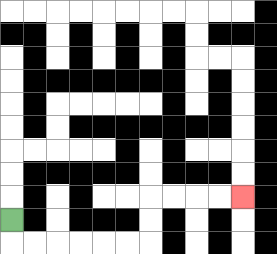{'start': '[0, 9]', 'end': '[10, 8]', 'path_directions': 'D,R,R,R,R,R,R,U,U,R,R,R,R', 'path_coordinates': '[[0, 9], [0, 10], [1, 10], [2, 10], [3, 10], [4, 10], [5, 10], [6, 10], [6, 9], [6, 8], [7, 8], [8, 8], [9, 8], [10, 8]]'}